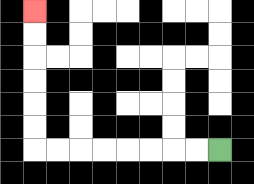{'start': '[9, 6]', 'end': '[1, 0]', 'path_directions': 'L,L,L,L,L,L,L,L,U,U,U,U,U,U', 'path_coordinates': '[[9, 6], [8, 6], [7, 6], [6, 6], [5, 6], [4, 6], [3, 6], [2, 6], [1, 6], [1, 5], [1, 4], [1, 3], [1, 2], [1, 1], [1, 0]]'}